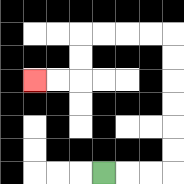{'start': '[4, 7]', 'end': '[1, 3]', 'path_directions': 'R,R,R,U,U,U,U,U,U,L,L,L,L,D,D,L,L', 'path_coordinates': '[[4, 7], [5, 7], [6, 7], [7, 7], [7, 6], [7, 5], [7, 4], [7, 3], [7, 2], [7, 1], [6, 1], [5, 1], [4, 1], [3, 1], [3, 2], [3, 3], [2, 3], [1, 3]]'}